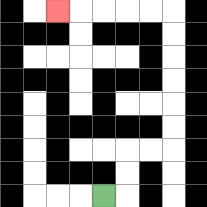{'start': '[4, 8]', 'end': '[2, 0]', 'path_directions': 'R,U,U,R,R,U,U,U,U,U,U,L,L,L,L,L', 'path_coordinates': '[[4, 8], [5, 8], [5, 7], [5, 6], [6, 6], [7, 6], [7, 5], [7, 4], [7, 3], [7, 2], [7, 1], [7, 0], [6, 0], [5, 0], [4, 0], [3, 0], [2, 0]]'}